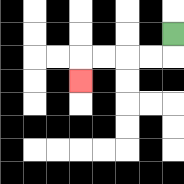{'start': '[7, 1]', 'end': '[3, 3]', 'path_directions': 'D,L,L,L,L,D', 'path_coordinates': '[[7, 1], [7, 2], [6, 2], [5, 2], [4, 2], [3, 2], [3, 3]]'}